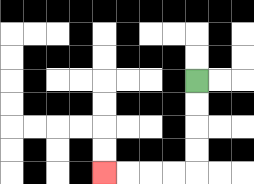{'start': '[8, 3]', 'end': '[4, 7]', 'path_directions': 'D,D,D,D,L,L,L,L', 'path_coordinates': '[[8, 3], [8, 4], [8, 5], [8, 6], [8, 7], [7, 7], [6, 7], [5, 7], [4, 7]]'}